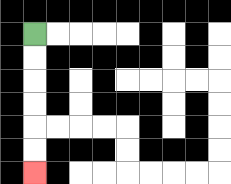{'start': '[1, 1]', 'end': '[1, 7]', 'path_directions': 'D,D,D,D,D,D', 'path_coordinates': '[[1, 1], [1, 2], [1, 3], [1, 4], [1, 5], [1, 6], [1, 7]]'}